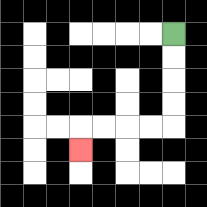{'start': '[7, 1]', 'end': '[3, 6]', 'path_directions': 'D,D,D,D,L,L,L,L,D', 'path_coordinates': '[[7, 1], [7, 2], [7, 3], [7, 4], [7, 5], [6, 5], [5, 5], [4, 5], [3, 5], [3, 6]]'}